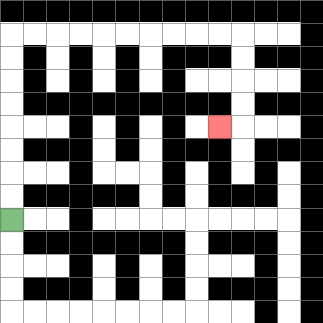{'start': '[0, 9]', 'end': '[9, 5]', 'path_directions': 'U,U,U,U,U,U,U,U,R,R,R,R,R,R,R,R,R,R,D,D,D,D,L', 'path_coordinates': '[[0, 9], [0, 8], [0, 7], [0, 6], [0, 5], [0, 4], [0, 3], [0, 2], [0, 1], [1, 1], [2, 1], [3, 1], [4, 1], [5, 1], [6, 1], [7, 1], [8, 1], [9, 1], [10, 1], [10, 2], [10, 3], [10, 4], [10, 5], [9, 5]]'}